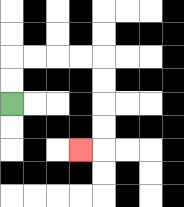{'start': '[0, 4]', 'end': '[3, 6]', 'path_directions': 'U,U,R,R,R,R,D,D,D,D,L', 'path_coordinates': '[[0, 4], [0, 3], [0, 2], [1, 2], [2, 2], [3, 2], [4, 2], [4, 3], [4, 4], [4, 5], [4, 6], [3, 6]]'}